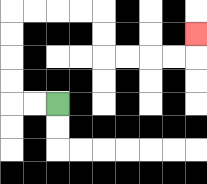{'start': '[2, 4]', 'end': '[8, 1]', 'path_directions': 'L,L,U,U,U,U,R,R,R,R,D,D,R,R,R,R,U', 'path_coordinates': '[[2, 4], [1, 4], [0, 4], [0, 3], [0, 2], [0, 1], [0, 0], [1, 0], [2, 0], [3, 0], [4, 0], [4, 1], [4, 2], [5, 2], [6, 2], [7, 2], [8, 2], [8, 1]]'}